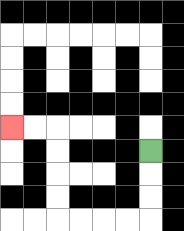{'start': '[6, 6]', 'end': '[0, 5]', 'path_directions': 'D,D,D,L,L,L,L,U,U,U,U,L,L', 'path_coordinates': '[[6, 6], [6, 7], [6, 8], [6, 9], [5, 9], [4, 9], [3, 9], [2, 9], [2, 8], [2, 7], [2, 6], [2, 5], [1, 5], [0, 5]]'}